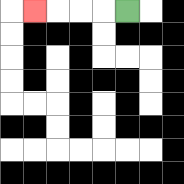{'start': '[5, 0]', 'end': '[1, 0]', 'path_directions': 'L,L,L,L', 'path_coordinates': '[[5, 0], [4, 0], [3, 0], [2, 0], [1, 0]]'}